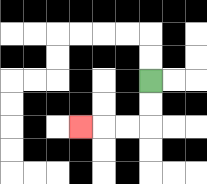{'start': '[6, 3]', 'end': '[3, 5]', 'path_directions': 'D,D,L,L,L', 'path_coordinates': '[[6, 3], [6, 4], [6, 5], [5, 5], [4, 5], [3, 5]]'}